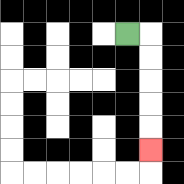{'start': '[5, 1]', 'end': '[6, 6]', 'path_directions': 'R,D,D,D,D,D', 'path_coordinates': '[[5, 1], [6, 1], [6, 2], [6, 3], [6, 4], [6, 5], [6, 6]]'}